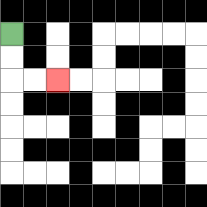{'start': '[0, 1]', 'end': '[2, 3]', 'path_directions': 'D,D,R,R', 'path_coordinates': '[[0, 1], [0, 2], [0, 3], [1, 3], [2, 3]]'}